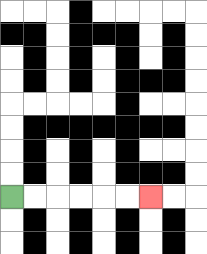{'start': '[0, 8]', 'end': '[6, 8]', 'path_directions': 'R,R,R,R,R,R', 'path_coordinates': '[[0, 8], [1, 8], [2, 8], [3, 8], [4, 8], [5, 8], [6, 8]]'}